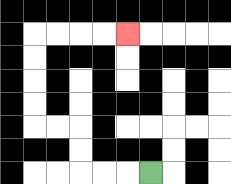{'start': '[6, 7]', 'end': '[5, 1]', 'path_directions': 'L,L,L,U,U,L,L,U,U,U,U,R,R,R,R', 'path_coordinates': '[[6, 7], [5, 7], [4, 7], [3, 7], [3, 6], [3, 5], [2, 5], [1, 5], [1, 4], [1, 3], [1, 2], [1, 1], [2, 1], [3, 1], [4, 1], [5, 1]]'}